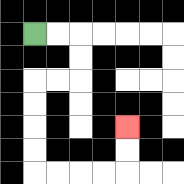{'start': '[1, 1]', 'end': '[5, 5]', 'path_directions': 'R,R,D,D,L,L,D,D,D,D,R,R,R,R,U,U', 'path_coordinates': '[[1, 1], [2, 1], [3, 1], [3, 2], [3, 3], [2, 3], [1, 3], [1, 4], [1, 5], [1, 6], [1, 7], [2, 7], [3, 7], [4, 7], [5, 7], [5, 6], [5, 5]]'}